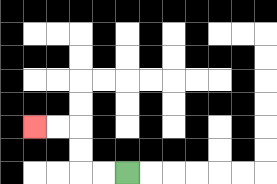{'start': '[5, 7]', 'end': '[1, 5]', 'path_directions': 'L,L,U,U,L,L', 'path_coordinates': '[[5, 7], [4, 7], [3, 7], [3, 6], [3, 5], [2, 5], [1, 5]]'}